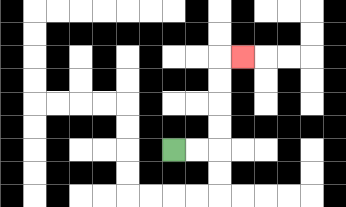{'start': '[7, 6]', 'end': '[10, 2]', 'path_directions': 'R,R,U,U,U,U,R', 'path_coordinates': '[[7, 6], [8, 6], [9, 6], [9, 5], [9, 4], [9, 3], [9, 2], [10, 2]]'}